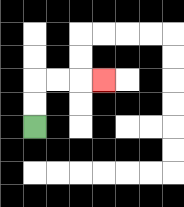{'start': '[1, 5]', 'end': '[4, 3]', 'path_directions': 'U,U,R,R,R', 'path_coordinates': '[[1, 5], [1, 4], [1, 3], [2, 3], [3, 3], [4, 3]]'}